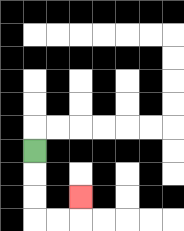{'start': '[1, 6]', 'end': '[3, 8]', 'path_directions': 'D,D,D,R,R,U', 'path_coordinates': '[[1, 6], [1, 7], [1, 8], [1, 9], [2, 9], [3, 9], [3, 8]]'}